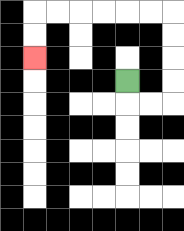{'start': '[5, 3]', 'end': '[1, 2]', 'path_directions': 'D,R,R,U,U,U,U,L,L,L,L,L,L,D,D', 'path_coordinates': '[[5, 3], [5, 4], [6, 4], [7, 4], [7, 3], [7, 2], [7, 1], [7, 0], [6, 0], [5, 0], [4, 0], [3, 0], [2, 0], [1, 0], [1, 1], [1, 2]]'}